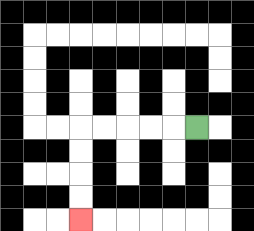{'start': '[8, 5]', 'end': '[3, 9]', 'path_directions': 'L,L,L,L,L,D,D,D,D', 'path_coordinates': '[[8, 5], [7, 5], [6, 5], [5, 5], [4, 5], [3, 5], [3, 6], [3, 7], [3, 8], [3, 9]]'}